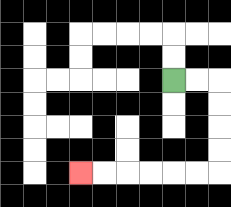{'start': '[7, 3]', 'end': '[3, 7]', 'path_directions': 'R,R,D,D,D,D,L,L,L,L,L,L', 'path_coordinates': '[[7, 3], [8, 3], [9, 3], [9, 4], [9, 5], [9, 6], [9, 7], [8, 7], [7, 7], [6, 7], [5, 7], [4, 7], [3, 7]]'}